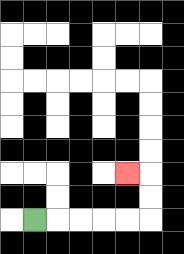{'start': '[1, 9]', 'end': '[5, 7]', 'path_directions': 'R,R,R,R,R,U,U,L', 'path_coordinates': '[[1, 9], [2, 9], [3, 9], [4, 9], [5, 9], [6, 9], [6, 8], [6, 7], [5, 7]]'}